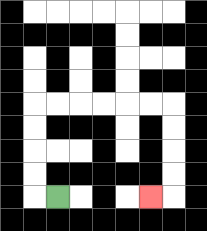{'start': '[2, 8]', 'end': '[6, 8]', 'path_directions': 'L,U,U,U,U,R,R,R,R,R,R,D,D,D,D,L', 'path_coordinates': '[[2, 8], [1, 8], [1, 7], [1, 6], [1, 5], [1, 4], [2, 4], [3, 4], [4, 4], [5, 4], [6, 4], [7, 4], [7, 5], [7, 6], [7, 7], [7, 8], [6, 8]]'}